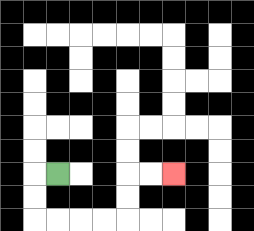{'start': '[2, 7]', 'end': '[7, 7]', 'path_directions': 'L,D,D,R,R,R,R,U,U,R,R', 'path_coordinates': '[[2, 7], [1, 7], [1, 8], [1, 9], [2, 9], [3, 9], [4, 9], [5, 9], [5, 8], [5, 7], [6, 7], [7, 7]]'}